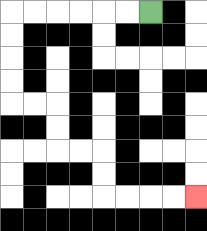{'start': '[6, 0]', 'end': '[8, 8]', 'path_directions': 'L,L,L,L,L,L,D,D,D,D,R,R,D,D,R,R,D,D,R,R,R,R', 'path_coordinates': '[[6, 0], [5, 0], [4, 0], [3, 0], [2, 0], [1, 0], [0, 0], [0, 1], [0, 2], [0, 3], [0, 4], [1, 4], [2, 4], [2, 5], [2, 6], [3, 6], [4, 6], [4, 7], [4, 8], [5, 8], [6, 8], [7, 8], [8, 8]]'}